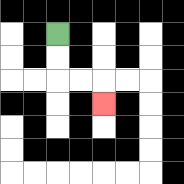{'start': '[2, 1]', 'end': '[4, 4]', 'path_directions': 'D,D,R,R,D', 'path_coordinates': '[[2, 1], [2, 2], [2, 3], [3, 3], [4, 3], [4, 4]]'}